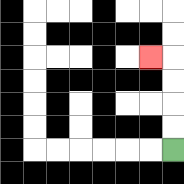{'start': '[7, 6]', 'end': '[6, 2]', 'path_directions': 'U,U,U,U,L', 'path_coordinates': '[[7, 6], [7, 5], [7, 4], [7, 3], [7, 2], [6, 2]]'}